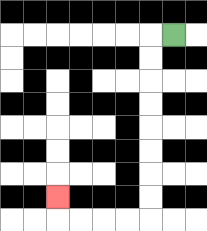{'start': '[7, 1]', 'end': '[2, 8]', 'path_directions': 'L,D,D,D,D,D,D,D,D,L,L,L,L,U', 'path_coordinates': '[[7, 1], [6, 1], [6, 2], [6, 3], [6, 4], [6, 5], [6, 6], [6, 7], [6, 8], [6, 9], [5, 9], [4, 9], [3, 9], [2, 9], [2, 8]]'}